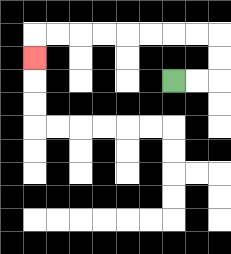{'start': '[7, 3]', 'end': '[1, 2]', 'path_directions': 'R,R,U,U,L,L,L,L,L,L,L,L,D', 'path_coordinates': '[[7, 3], [8, 3], [9, 3], [9, 2], [9, 1], [8, 1], [7, 1], [6, 1], [5, 1], [4, 1], [3, 1], [2, 1], [1, 1], [1, 2]]'}